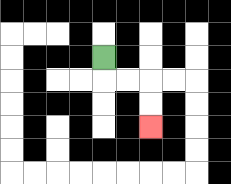{'start': '[4, 2]', 'end': '[6, 5]', 'path_directions': 'D,R,R,D,D', 'path_coordinates': '[[4, 2], [4, 3], [5, 3], [6, 3], [6, 4], [6, 5]]'}